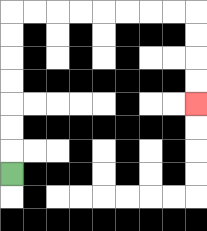{'start': '[0, 7]', 'end': '[8, 4]', 'path_directions': 'U,U,U,U,U,U,U,R,R,R,R,R,R,R,R,D,D,D,D', 'path_coordinates': '[[0, 7], [0, 6], [0, 5], [0, 4], [0, 3], [0, 2], [0, 1], [0, 0], [1, 0], [2, 0], [3, 0], [4, 0], [5, 0], [6, 0], [7, 0], [8, 0], [8, 1], [8, 2], [8, 3], [8, 4]]'}